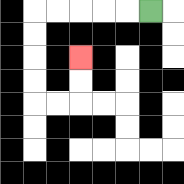{'start': '[6, 0]', 'end': '[3, 2]', 'path_directions': 'L,L,L,L,L,D,D,D,D,R,R,U,U', 'path_coordinates': '[[6, 0], [5, 0], [4, 0], [3, 0], [2, 0], [1, 0], [1, 1], [1, 2], [1, 3], [1, 4], [2, 4], [3, 4], [3, 3], [3, 2]]'}